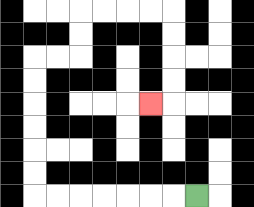{'start': '[8, 8]', 'end': '[6, 4]', 'path_directions': 'L,L,L,L,L,L,L,U,U,U,U,U,U,R,R,U,U,R,R,R,R,D,D,D,D,L', 'path_coordinates': '[[8, 8], [7, 8], [6, 8], [5, 8], [4, 8], [3, 8], [2, 8], [1, 8], [1, 7], [1, 6], [1, 5], [1, 4], [1, 3], [1, 2], [2, 2], [3, 2], [3, 1], [3, 0], [4, 0], [5, 0], [6, 0], [7, 0], [7, 1], [7, 2], [7, 3], [7, 4], [6, 4]]'}